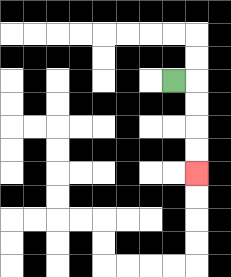{'start': '[7, 3]', 'end': '[8, 7]', 'path_directions': 'R,D,D,D,D', 'path_coordinates': '[[7, 3], [8, 3], [8, 4], [8, 5], [8, 6], [8, 7]]'}